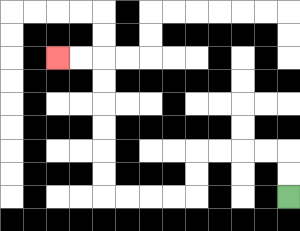{'start': '[12, 8]', 'end': '[2, 2]', 'path_directions': 'U,U,L,L,L,L,D,D,L,L,L,L,U,U,U,U,U,U,L,L', 'path_coordinates': '[[12, 8], [12, 7], [12, 6], [11, 6], [10, 6], [9, 6], [8, 6], [8, 7], [8, 8], [7, 8], [6, 8], [5, 8], [4, 8], [4, 7], [4, 6], [4, 5], [4, 4], [4, 3], [4, 2], [3, 2], [2, 2]]'}